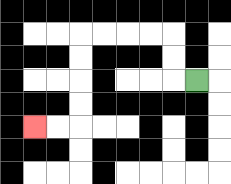{'start': '[8, 3]', 'end': '[1, 5]', 'path_directions': 'L,U,U,L,L,L,L,D,D,D,D,L,L', 'path_coordinates': '[[8, 3], [7, 3], [7, 2], [7, 1], [6, 1], [5, 1], [4, 1], [3, 1], [3, 2], [3, 3], [3, 4], [3, 5], [2, 5], [1, 5]]'}